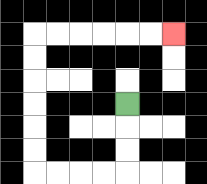{'start': '[5, 4]', 'end': '[7, 1]', 'path_directions': 'D,D,D,L,L,L,L,U,U,U,U,U,U,R,R,R,R,R,R', 'path_coordinates': '[[5, 4], [5, 5], [5, 6], [5, 7], [4, 7], [3, 7], [2, 7], [1, 7], [1, 6], [1, 5], [1, 4], [1, 3], [1, 2], [1, 1], [2, 1], [3, 1], [4, 1], [5, 1], [6, 1], [7, 1]]'}